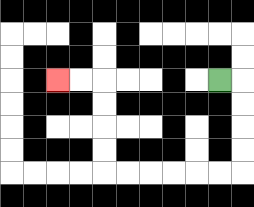{'start': '[9, 3]', 'end': '[2, 3]', 'path_directions': 'R,D,D,D,D,L,L,L,L,L,L,U,U,U,U,L,L', 'path_coordinates': '[[9, 3], [10, 3], [10, 4], [10, 5], [10, 6], [10, 7], [9, 7], [8, 7], [7, 7], [6, 7], [5, 7], [4, 7], [4, 6], [4, 5], [4, 4], [4, 3], [3, 3], [2, 3]]'}